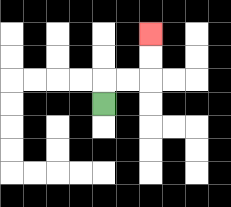{'start': '[4, 4]', 'end': '[6, 1]', 'path_directions': 'U,R,R,U,U', 'path_coordinates': '[[4, 4], [4, 3], [5, 3], [6, 3], [6, 2], [6, 1]]'}